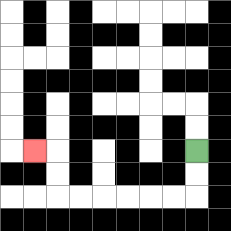{'start': '[8, 6]', 'end': '[1, 6]', 'path_directions': 'D,D,L,L,L,L,L,L,U,U,L', 'path_coordinates': '[[8, 6], [8, 7], [8, 8], [7, 8], [6, 8], [5, 8], [4, 8], [3, 8], [2, 8], [2, 7], [2, 6], [1, 6]]'}